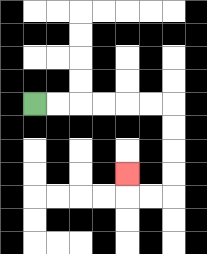{'start': '[1, 4]', 'end': '[5, 7]', 'path_directions': 'R,R,R,R,R,R,D,D,D,D,L,L,U', 'path_coordinates': '[[1, 4], [2, 4], [3, 4], [4, 4], [5, 4], [6, 4], [7, 4], [7, 5], [7, 6], [7, 7], [7, 8], [6, 8], [5, 8], [5, 7]]'}